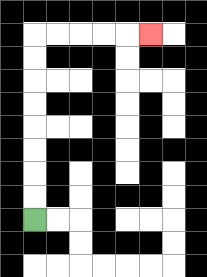{'start': '[1, 9]', 'end': '[6, 1]', 'path_directions': 'U,U,U,U,U,U,U,U,R,R,R,R,R', 'path_coordinates': '[[1, 9], [1, 8], [1, 7], [1, 6], [1, 5], [1, 4], [1, 3], [1, 2], [1, 1], [2, 1], [3, 1], [4, 1], [5, 1], [6, 1]]'}